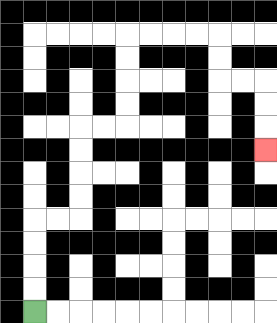{'start': '[1, 13]', 'end': '[11, 6]', 'path_directions': 'U,U,U,U,R,R,U,U,U,U,R,R,U,U,U,U,R,R,R,R,D,D,R,R,D,D,D', 'path_coordinates': '[[1, 13], [1, 12], [1, 11], [1, 10], [1, 9], [2, 9], [3, 9], [3, 8], [3, 7], [3, 6], [3, 5], [4, 5], [5, 5], [5, 4], [5, 3], [5, 2], [5, 1], [6, 1], [7, 1], [8, 1], [9, 1], [9, 2], [9, 3], [10, 3], [11, 3], [11, 4], [11, 5], [11, 6]]'}